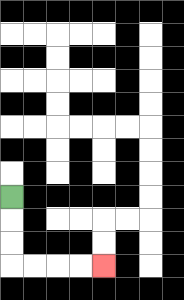{'start': '[0, 8]', 'end': '[4, 11]', 'path_directions': 'D,D,D,R,R,R,R', 'path_coordinates': '[[0, 8], [0, 9], [0, 10], [0, 11], [1, 11], [2, 11], [3, 11], [4, 11]]'}